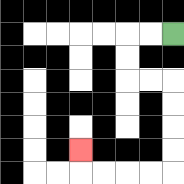{'start': '[7, 1]', 'end': '[3, 6]', 'path_directions': 'L,L,D,D,R,R,D,D,D,D,L,L,L,L,U', 'path_coordinates': '[[7, 1], [6, 1], [5, 1], [5, 2], [5, 3], [6, 3], [7, 3], [7, 4], [7, 5], [7, 6], [7, 7], [6, 7], [5, 7], [4, 7], [3, 7], [3, 6]]'}